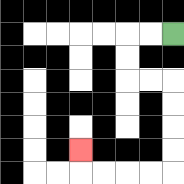{'start': '[7, 1]', 'end': '[3, 6]', 'path_directions': 'L,L,D,D,R,R,D,D,D,D,L,L,L,L,U', 'path_coordinates': '[[7, 1], [6, 1], [5, 1], [5, 2], [5, 3], [6, 3], [7, 3], [7, 4], [7, 5], [7, 6], [7, 7], [6, 7], [5, 7], [4, 7], [3, 7], [3, 6]]'}